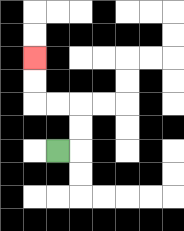{'start': '[2, 6]', 'end': '[1, 2]', 'path_directions': 'R,U,U,L,L,U,U', 'path_coordinates': '[[2, 6], [3, 6], [3, 5], [3, 4], [2, 4], [1, 4], [1, 3], [1, 2]]'}